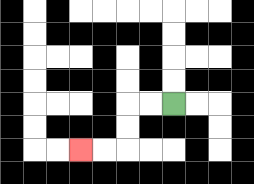{'start': '[7, 4]', 'end': '[3, 6]', 'path_directions': 'L,L,D,D,L,L', 'path_coordinates': '[[7, 4], [6, 4], [5, 4], [5, 5], [5, 6], [4, 6], [3, 6]]'}